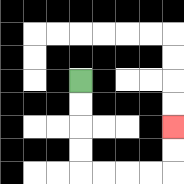{'start': '[3, 3]', 'end': '[7, 5]', 'path_directions': 'D,D,D,D,R,R,R,R,U,U', 'path_coordinates': '[[3, 3], [3, 4], [3, 5], [3, 6], [3, 7], [4, 7], [5, 7], [6, 7], [7, 7], [7, 6], [7, 5]]'}